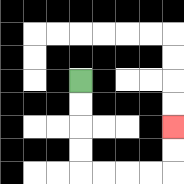{'start': '[3, 3]', 'end': '[7, 5]', 'path_directions': 'D,D,D,D,R,R,R,R,U,U', 'path_coordinates': '[[3, 3], [3, 4], [3, 5], [3, 6], [3, 7], [4, 7], [5, 7], [6, 7], [7, 7], [7, 6], [7, 5]]'}